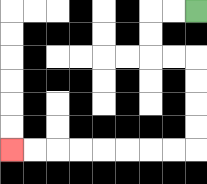{'start': '[8, 0]', 'end': '[0, 6]', 'path_directions': 'L,L,D,D,R,R,D,D,D,D,L,L,L,L,L,L,L,L', 'path_coordinates': '[[8, 0], [7, 0], [6, 0], [6, 1], [6, 2], [7, 2], [8, 2], [8, 3], [8, 4], [8, 5], [8, 6], [7, 6], [6, 6], [5, 6], [4, 6], [3, 6], [2, 6], [1, 6], [0, 6]]'}